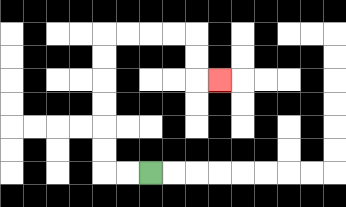{'start': '[6, 7]', 'end': '[9, 3]', 'path_directions': 'L,L,U,U,U,U,U,U,R,R,R,R,D,D,R', 'path_coordinates': '[[6, 7], [5, 7], [4, 7], [4, 6], [4, 5], [4, 4], [4, 3], [4, 2], [4, 1], [5, 1], [6, 1], [7, 1], [8, 1], [8, 2], [8, 3], [9, 3]]'}